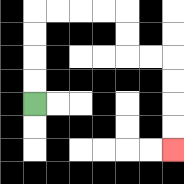{'start': '[1, 4]', 'end': '[7, 6]', 'path_directions': 'U,U,U,U,R,R,R,R,D,D,R,R,D,D,D,D', 'path_coordinates': '[[1, 4], [1, 3], [1, 2], [1, 1], [1, 0], [2, 0], [3, 0], [4, 0], [5, 0], [5, 1], [5, 2], [6, 2], [7, 2], [7, 3], [7, 4], [7, 5], [7, 6]]'}